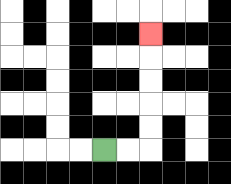{'start': '[4, 6]', 'end': '[6, 1]', 'path_directions': 'R,R,U,U,U,U,U', 'path_coordinates': '[[4, 6], [5, 6], [6, 6], [6, 5], [6, 4], [6, 3], [6, 2], [6, 1]]'}